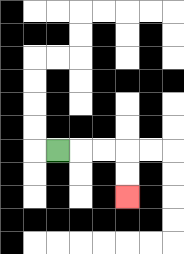{'start': '[2, 6]', 'end': '[5, 8]', 'path_directions': 'R,R,R,D,D', 'path_coordinates': '[[2, 6], [3, 6], [4, 6], [5, 6], [5, 7], [5, 8]]'}